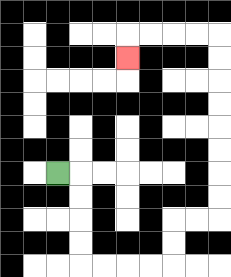{'start': '[2, 7]', 'end': '[5, 2]', 'path_directions': 'R,D,D,D,D,R,R,R,R,U,U,R,R,U,U,U,U,U,U,U,U,L,L,L,L,D', 'path_coordinates': '[[2, 7], [3, 7], [3, 8], [3, 9], [3, 10], [3, 11], [4, 11], [5, 11], [6, 11], [7, 11], [7, 10], [7, 9], [8, 9], [9, 9], [9, 8], [9, 7], [9, 6], [9, 5], [9, 4], [9, 3], [9, 2], [9, 1], [8, 1], [7, 1], [6, 1], [5, 1], [5, 2]]'}